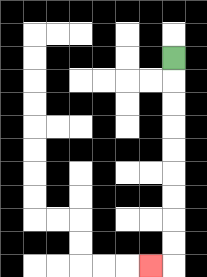{'start': '[7, 2]', 'end': '[6, 11]', 'path_directions': 'D,D,D,D,D,D,D,D,D,L', 'path_coordinates': '[[7, 2], [7, 3], [7, 4], [7, 5], [7, 6], [7, 7], [7, 8], [7, 9], [7, 10], [7, 11], [6, 11]]'}